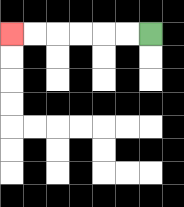{'start': '[6, 1]', 'end': '[0, 1]', 'path_directions': 'L,L,L,L,L,L', 'path_coordinates': '[[6, 1], [5, 1], [4, 1], [3, 1], [2, 1], [1, 1], [0, 1]]'}